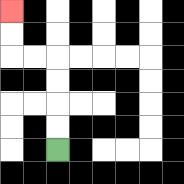{'start': '[2, 6]', 'end': '[0, 0]', 'path_directions': 'U,U,U,U,L,L,U,U', 'path_coordinates': '[[2, 6], [2, 5], [2, 4], [2, 3], [2, 2], [1, 2], [0, 2], [0, 1], [0, 0]]'}